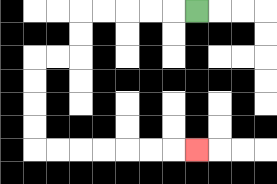{'start': '[8, 0]', 'end': '[8, 6]', 'path_directions': 'L,L,L,L,L,D,D,L,L,D,D,D,D,R,R,R,R,R,R,R', 'path_coordinates': '[[8, 0], [7, 0], [6, 0], [5, 0], [4, 0], [3, 0], [3, 1], [3, 2], [2, 2], [1, 2], [1, 3], [1, 4], [1, 5], [1, 6], [2, 6], [3, 6], [4, 6], [5, 6], [6, 6], [7, 6], [8, 6]]'}